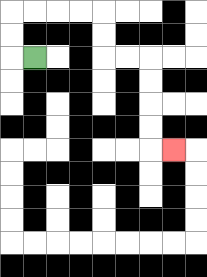{'start': '[1, 2]', 'end': '[7, 6]', 'path_directions': 'L,U,U,R,R,R,R,D,D,R,R,D,D,D,D,R', 'path_coordinates': '[[1, 2], [0, 2], [0, 1], [0, 0], [1, 0], [2, 0], [3, 0], [4, 0], [4, 1], [4, 2], [5, 2], [6, 2], [6, 3], [6, 4], [6, 5], [6, 6], [7, 6]]'}